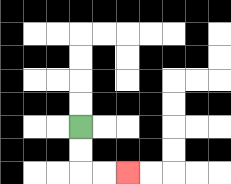{'start': '[3, 5]', 'end': '[5, 7]', 'path_directions': 'D,D,R,R', 'path_coordinates': '[[3, 5], [3, 6], [3, 7], [4, 7], [5, 7]]'}